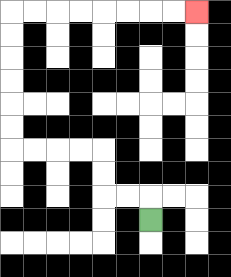{'start': '[6, 9]', 'end': '[8, 0]', 'path_directions': 'U,L,L,U,U,L,L,L,L,U,U,U,U,U,U,R,R,R,R,R,R,R,R', 'path_coordinates': '[[6, 9], [6, 8], [5, 8], [4, 8], [4, 7], [4, 6], [3, 6], [2, 6], [1, 6], [0, 6], [0, 5], [0, 4], [0, 3], [0, 2], [0, 1], [0, 0], [1, 0], [2, 0], [3, 0], [4, 0], [5, 0], [6, 0], [7, 0], [8, 0]]'}